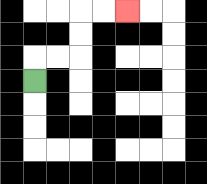{'start': '[1, 3]', 'end': '[5, 0]', 'path_directions': 'U,R,R,U,U,R,R', 'path_coordinates': '[[1, 3], [1, 2], [2, 2], [3, 2], [3, 1], [3, 0], [4, 0], [5, 0]]'}